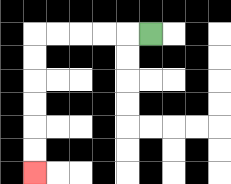{'start': '[6, 1]', 'end': '[1, 7]', 'path_directions': 'L,L,L,L,L,D,D,D,D,D,D', 'path_coordinates': '[[6, 1], [5, 1], [4, 1], [3, 1], [2, 1], [1, 1], [1, 2], [1, 3], [1, 4], [1, 5], [1, 6], [1, 7]]'}